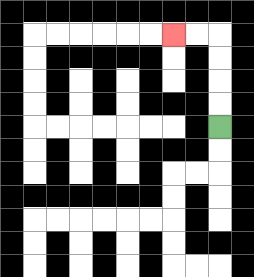{'start': '[9, 5]', 'end': '[7, 1]', 'path_directions': 'U,U,U,U,L,L', 'path_coordinates': '[[9, 5], [9, 4], [9, 3], [9, 2], [9, 1], [8, 1], [7, 1]]'}